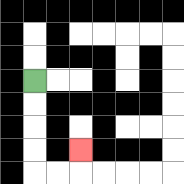{'start': '[1, 3]', 'end': '[3, 6]', 'path_directions': 'D,D,D,D,R,R,U', 'path_coordinates': '[[1, 3], [1, 4], [1, 5], [1, 6], [1, 7], [2, 7], [3, 7], [3, 6]]'}